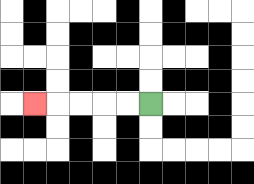{'start': '[6, 4]', 'end': '[1, 4]', 'path_directions': 'L,L,L,L,L', 'path_coordinates': '[[6, 4], [5, 4], [4, 4], [3, 4], [2, 4], [1, 4]]'}